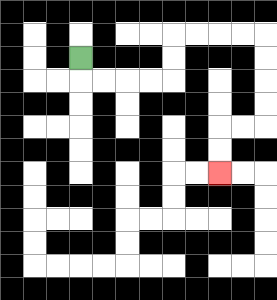{'start': '[3, 2]', 'end': '[9, 7]', 'path_directions': 'D,R,R,R,R,U,U,R,R,R,R,D,D,D,D,L,L,D,D', 'path_coordinates': '[[3, 2], [3, 3], [4, 3], [5, 3], [6, 3], [7, 3], [7, 2], [7, 1], [8, 1], [9, 1], [10, 1], [11, 1], [11, 2], [11, 3], [11, 4], [11, 5], [10, 5], [9, 5], [9, 6], [9, 7]]'}